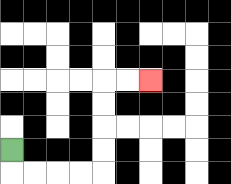{'start': '[0, 6]', 'end': '[6, 3]', 'path_directions': 'D,R,R,R,R,U,U,U,U,R,R', 'path_coordinates': '[[0, 6], [0, 7], [1, 7], [2, 7], [3, 7], [4, 7], [4, 6], [4, 5], [4, 4], [4, 3], [5, 3], [6, 3]]'}